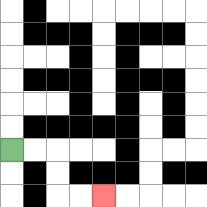{'start': '[0, 6]', 'end': '[4, 8]', 'path_directions': 'R,R,D,D,R,R', 'path_coordinates': '[[0, 6], [1, 6], [2, 6], [2, 7], [2, 8], [3, 8], [4, 8]]'}